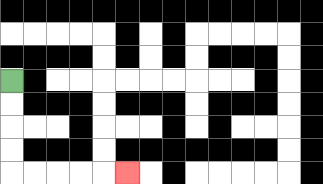{'start': '[0, 3]', 'end': '[5, 7]', 'path_directions': 'D,D,D,D,R,R,R,R,R', 'path_coordinates': '[[0, 3], [0, 4], [0, 5], [0, 6], [0, 7], [1, 7], [2, 7], [3, 7], [4, 7], [5, 7]]'}